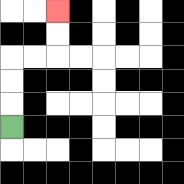{'start': '[0, 5]', 'end': '[2, 0]', 'path_directions': 'U,U,U,R,R,U,U', 'path_coordinates': '[[0, 5], [0, 4], [0, 3], [0, 2], [1, 2], [2, 2], [2, 1], [2, 0]]'}